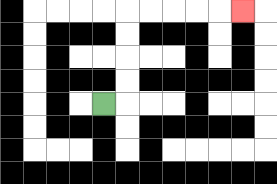{'start': '[4, 4]', 'end': '[10, 0]', 'path_directions': 'R,U,U,U,U,R,R,R,R,R', 'path_coordinates': '[[4, 4], [5, 4], [5, 3], [5, 2], [5, 1], [5, 0], [6, 0], [7, 0], [8, 0], [9, 0], [10, 0]]'}